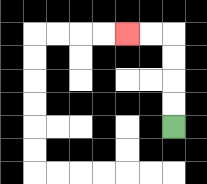{'start': '[7, 5]', 'end': '[5, 1]', 'path_directions': 'U,U,U,U,L,L', 'path_coordinates': '[[7, 5], [7, 4], [7, 3], [7, 2], [7, 1], [6, 1], [5, 1]]'}